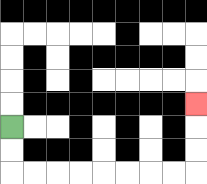{'start': '[0, 5]', 'end': '[8, 4]', 'path_directions': 'D,D,R,R,R,R,R,R,R,R,U,U,U', 'path_coordinates': '[[0, 5], [0, 6], [0, 7], [1, 7], [2, 7], [3, 7], [4, 7], [5, 7], [6, 7], [7, 7], [8, 7], [8, 6], [8, 5], [8, 4]]'}